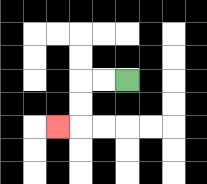{'start': '[5, 3]', 'end': '[2, 5]', 'path_directions': 'L,L,D,D,L', 'path_coordinates': '[[5, 3], [4, 3], [3, 3], [3, 4], [3, 5], [2, 5]]'}